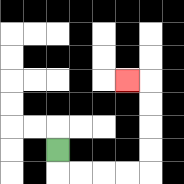{'start': '[2, 6]', 'end': '[5, 3]', 'path_directions': 'D,R,R,R,R,U,U,U,U,L', 'path_coordinates': '[[2, 6], [2, 7], [3, 7], [4, 7], [5, 7], [6, 7], [6, 6], [6, 5], [6, 4], [6, 3], [5, 3]]'}